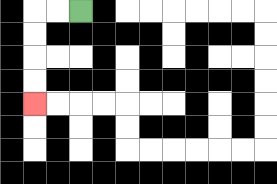{'start': '[3, 0]', 'end': '[1, 4]', 'path_directions': 'L,L,D,D,D,D', 'path_coordinates': '[[3, 0], [2, 0], [1, 0], [1, 1], [1, 2], [1, 3], [1, 4]]'}